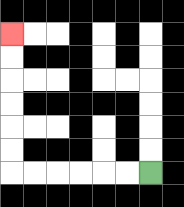{'start': '[6, 7]', 'end': '[0, 1]', 'path_directions': 'L,L,L,L,L,L,U,U,U,U,U,U', 'path_coordinates': '[[6, 7], [5, 7], [4, 7], [3, 7], [2, 7], [1, 7], [0, 7], [0, 6], [0, 5], [0, 4], [0, 3], [0, 2], [0, 1]]'}